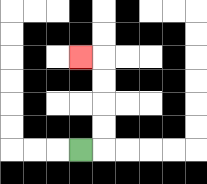{'start': '[3, 6]', 'end': '[3, 2]', 'path_directions': 'R,U,U,U,U,L', 'path_coordinates': '[[3, 6], [4, 6], [4, 5], [4, 4], [4, 3], [4, 2], [3, 2]]'}